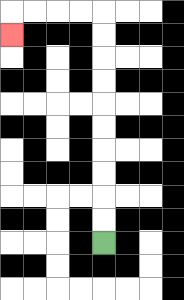{'start': '[4, 10]', 'end': '[0, 1]', 'path_directions': 'U,U,U,U,U,U,U,U,U,U,L,L,L,L,D', 'path_coordinates': '[[4, 10], [4, 9], [4, 8], [4, 7], [4, 6], [4, 5], [4, 4], [4, 3], [4, 2], [4, 1], [4, 0], [3, 0], [2, 0], [1, 0], [0, 0], [0, 1]]'}